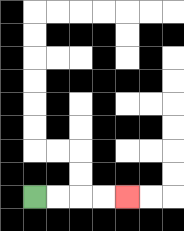{'start': '[1, 8]', 'end': '[5, 8]', 'path_directions': 'R,R,R,R', 'path_coordinates': '[[1, 8], [2, 8], [3, 8], [4, 8], [5, 8]]'}